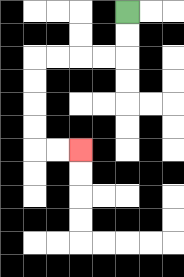{'start': '[5, 0]', 'end': '[3, 6]', 'path_directions': 'D,D,L,L,L,L,D,D,D,D,R,R', 'path_coordinates': '[[5, 0], [5, 1], [5, 2], [4, 2], [3, 2], [2, 2], [1, 2], [1, 3], [1, 4], [1, 5], [1, 6], [2, 6], [3, 6]]'}